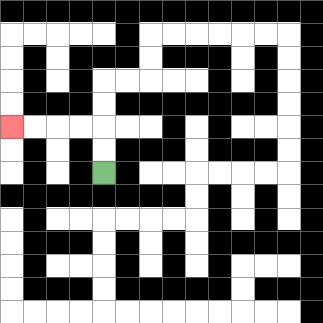{'start': '[4, 7]', 'end': '[0, 5]', 'path_directions': 'U,U,L,L,L,L', 'path_coordinates': '[[4, 7], [4, 6], [4, 5], [3, 5], [2, 5], [1, 5], [0, 5]]'}